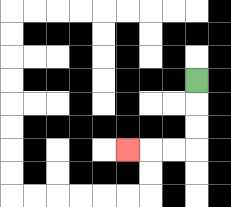{'start': '[8, 3]', 'end': '[5, 6]', 'path_directions': 'D,D,D,L,L,L', 'path_coordinates': '[[8, 3], [8, 4], [8, 5], [8, 6], [7, 6], [6, 6], [5, 6]]'}